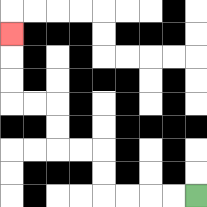{'start': '[8, 8]', 'end': '[0, 1]', 'path_directions': 'L,L,L,L,U,U,L,L,U,U,L,L,U,U,U', 'path_coordinates': '[[8, 8], [7, 8], [6, 8], [5, 8], [4, 8], [4, 7], [4, 6], [3, 6], [2, 6], [2, 5], [2, 4], [1, 4], [0, 4], [0, 3], [0, 2], [0, 1]]'}